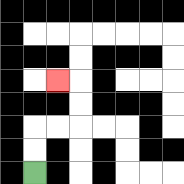{'start': '[1, 7]', 'end': '[2, 3]', 'path_directions': 'U,U,R,R,U,U,L', 'path_coordinates': '[[1, 7], [1, 6], [1, 5], [2, 5], [3, 5], [3, 4], [3, 3], [2, 3]]'}